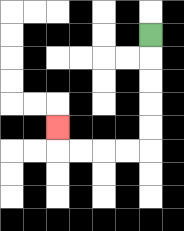{'start': '[6, 1]', 'end': '[2, 5]', 'path_directions': 'D,D,D,D,D,L,L,L,L,U', 'path_coordinates': '[[6, 1], [6, 2], [6, 3], [6, 4], [6, 5], [6, 6], [5, 6], [4, 6], [3, 6], [2, 6], [2, 5]]'}